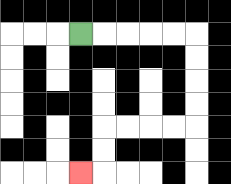{'start': '[3, 1]', 'end': '[3, 7]', 'path_directions': 'R,R,R,R,R,D,D,D,D,L,L,L,L,D,D,L', 'path_coordinates': '[[3, 1], [4, 1], [5, 1], [6, 1], [7, 1], [8, 1], [8, 2], [8, 3], [8, 4], [8, 5], [7, 5], [6, 5], [5, 5], [4, 5], [4, 6], [4, 7], [3, 7]]'}